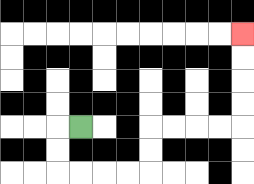{'start': '[3, 5]', 'end': '[10, 1]', 'path_directions': 'L,D,D,R,R,R,R,U,U,R,R,R,R,U,U,U,U', 'path_coordinates': '[[3, 5], [2, 5], [2, 6], [2, 7], [3, 7], [4, 7], [5, 7], [6, 7], [6, 6], [6, 5], [7, 5], [8, 5], [9, 5], [10, 5], [10, 4], [10, 3], [10, 2], [10, 1]]'}